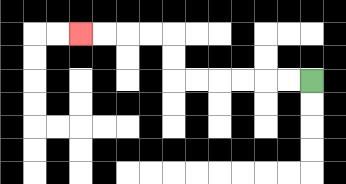{'start': '[13, 3]', 'end': '[3, 1]', 'path_directions': 'L,L,L,L,L,L,U,U,L,L,L,L', 'path_coordinates': '[[13, 3], [12, 3], [11, 3], [10, 3], [9, 3], [8, 3], [7, 3], [7, 2], [7, 1], [6, 1], [5, 1], [4, 1], [3, 1]]'}